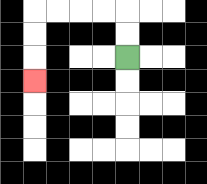{'start': '[5, 2]', 'end': '[1, 3]', 'path_directions': 'U,U,L,L,L,L,D,D,D', 'path_coordinates': '[[5, 2], [5, 1], [5, 0], [4, 0], [3, 0], [2, 0], [1, 0], [1, 1], [1, 2], [1, 3]]'}